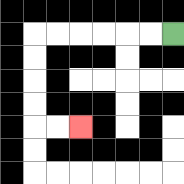{'start': '[7, 1]', 'end': '[3, 5]', 'path_directions': 'L,L,L,L,L,L,D,D,D,D,R,R', 'path_coordinates': '[[7, 1], [6, 1], [5, 1], [4, 1], [3, 1], [2, 1], [1, 1], [1, 2], [1, 3], [1, 4], [1, 5], [2, 5], [3, 5]]'}